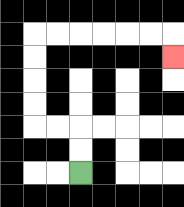{'start': '[3, 7]', 'end': '[7, 2]', 'path_directions': 'U,U,L,L,U,U,U,U,R,R,R,R,R,R,D', 'path_coordinates': '[[3, 7], [3, 6], [3, 5], [2, 5], [1, 5], [1, 4], [1, 3], [1, 2], [1, 1], [2, 1], [3, 1], [4, 1], [5, 1], [6, 1], [7, 1], [7, 2]]'}